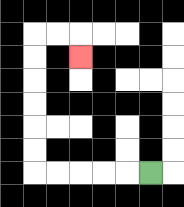{'start': '[6, 7]', 'end': '[3, 2]', 'path_directions': 'L,L,L,L,L,U,U,U,U,U,U,R,R,D', 'path_coordinates': '[[6, 7], [5, 7], [4, 7], [3, 7], [2, 7], [1, 7], [1, 6], [1, 5], [1, 4], [1, 3], [1, 2], [1, 1], [2, 1], [3, 1], [3, 2]]'}